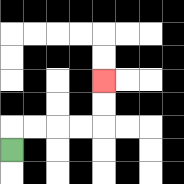{'start': '[0, 6]', 'end': '[4, 3]', 'path_directions': 'U,R,R,R,R,U,U', 'path_coordinates': '[[0, 6], [0, 5], [1, 5], [2, 5], [3, 5], [4, 5], [4, 4], [4, 3]]'}